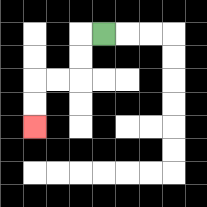{'start': '[4, 1]', 'end': '[1, 5]', 'path_directions': 'L,D,D,L,L,D,D', 'path_coordinates': '[[4, 1], [3, 1], [3, 2], [3, 3], [2, 3], [1, 3], [1, 4], [1, 5]]'}